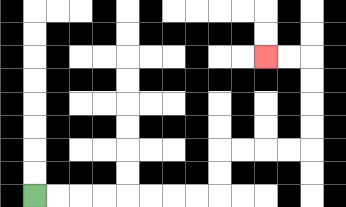{'start': '[1, 8]', 'end': '[11, 2]', 'path_directions': 'R,R,R,R,R,R,R,R,U,U,R,R,R,R,U,U,U,U,L,L', 'path_coordinates': '[[1, 8], [2, 8], [3, 8], [4, 8], [5, 8], [6, 8], [7, 8], [8, 8], [9, 8], [9, 7], [9, 6], [10, 6], [11, 6], [12, 6], [13, 6], [13, 5], [13, 4], [13, 3], [13, 2], [12, 2], [11, 2]]'}